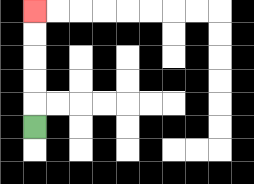{'start': '[1, 5]', 'end': '[1, 0]', 'path_directions': 'U,U,U,U,U', 'path_coordinates': '[[1, 5], [1, 4], [1, 3], [1, 2], [1, 1], [1, 0]]'}